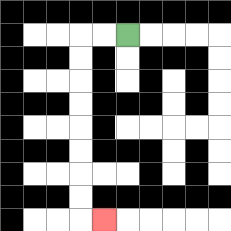{'start': '[5, 1]', 'end': '[4, 9]', 'path_directions': 'L,L,D,D,D,D,D,D,D,D,R', 'path_coordinates': '[[5, 1], [4, 1], [3, 1], [3, 2], [3, 3], [3, 4], [3, 5], [3, 6], [3, 7], [3, 8], [3, 9], [4, 9]]'}